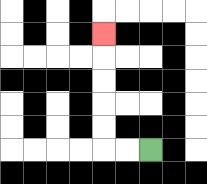{'start': '[6, 6]', 'end': '[4, 1]', 'path_directions': 'L,L,U,U,U,U,U', 'path_coordinates': '[[6, 6], [5, 6], [4, 6], [4, 5], [4, 4], [4, 3], [4, 2], [4, 1]]'}